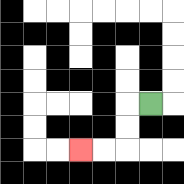{'start': '[6, 4]', 'end': '[3, 6]', 'path_directions': 'L,D,D,L,L', 'path_coordinates': '[[6, 4], [5, 4], [5, 5], [5, 6], [4, 6], [3, 6]]'}